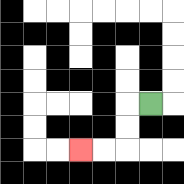{'start': '[6, 4]', 'end': '[3, 6]', 'path_directions': 'L,D,D,L,L', 'path_coordinates': '[[6, 4], [5, 4], [5, 5], [5, 6], [4, 6], [3, 6]]'}